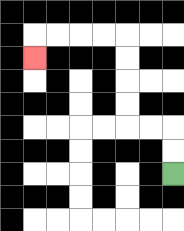{'start': '[7, 7]', 'end': '[1, 2]', 'path_directions': 'U,U,L,L,U,U,U,U,L,L,L,L,D', 'path_coordinates': '[[7, 7], [7, 6], [7, 5], [6, 5], [5, 5], [5, 4], [5, 3], [5, 2], [5, 1], [4, 1], [3, 1], [2, 1], [1, 1], [1, 2]]'}